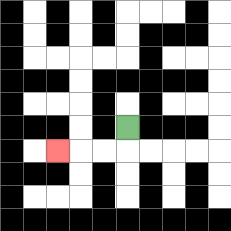{'start': '[5, 5]', 'end': '[2, 6]', 'path_directions': 'D,L,L,L', 'path_coordinates': '[[5, 5], [5, 6], [4, 6], [3, 6], [2, 6]]'}